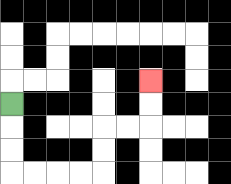{'start': '[0, 4]', 'end': '[6, 3]', 'path_directions': 'D,D,D,R,R,R,R,U,U,R,R,U,U', 'path_coordinates': '[[0, 4], [0, 5], [0, 6], [0, 7], [1, 7], [2, 7], [3, 7], [4, 7], [4, 6], [4, 5], [5, 5], [6, 5], [6, 4], [6, 3]]'}